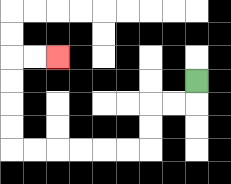{'start': '[8, 3]', 'end': '[2, 2]', 'path_directions': 'D,L,L,D,D,L,L,L,L,L,L,U,U,U,U,R,R', 'path_coordinates': '[[8, 3], [8, 4], [7, 4], [6, 4], [6, 5], [6, 6], [5, 6], [4, 6], [3, 6], [2, 6], [1, 6], [0, 6], [0, 5], [0, 4], [0, 3], [0, 2], [1, 2], [2, 2]]'}